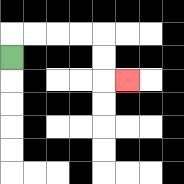{'start': '[0, 2]', 'end': '[5, 3]', 'path_directions': 'U,R,R,R,R,D,D,R', 'path_coordinates': '[[0, 2], [0, 1], [1, 1], [2, 1], [3, 1], [4, 1], [4, 2], [4, 3], [5, 3]]'}